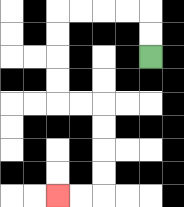{'start': '[6, 2]', 'end': '[2, 8]', 'path_directions': 'U,U,L,L,L,L,D,D,D,D,R,R,D,D,D,D,L,L', 'path_coordinates': '[[6, 2], [6, 1], [6, 0], [5, 0], [4, 0], [3, 0], [2, 0], [2, 1], [2, 2], [2, 3], [2, 4], [3, 4], [4, 4], [4, 5], [4, 6], [4, 7], [4, 8], [3, 8], [2, 8]]'}